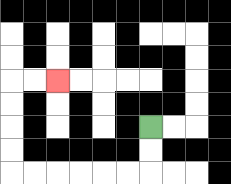{'start': '[6, 5]', 'end': '[2, 3]', 'path_directions': 'D,D,L,L,L,L,L,L,U,U,U,U,R,R', 'path_coordinates': '[[6, 5], [6, 6], [6, 7], [5, 7], [4, 7], [3, 7], [2, 7], [1, 7], [0, 7], [0, 6], [0, 5], [0, 4], [0, 3], [1, 3], [2, 3]]'}